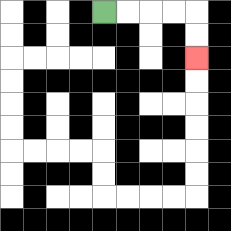{'start': '[4, 0]', 'end': '[8, 2]', 'path_directions': 'R,R,R,R,D,D', 'path_coordinates': '[[4, 0], [5, 0], [6, 0], [7, 0], [8, 0], [8, 1], [8, 2]]'}